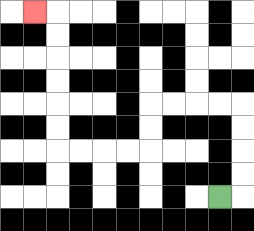{'start': '[9, 8]', 'end': '[1, 0]', 'path_directions': 'R,U,U,U,U,L,L,L,L,D,D,L,L,L,L,U,U,U,U,U,U,L', 'path_coordinates': '[[9, 8], [10, 8], [10, 7], [10, 6], [10, 5], [10, 4], [9, 4], [8, 4], [7, 4], [6, 4], [6, 5], [6, 6], [5, 6], [4, 6], [3, 6], [2, 6], [2, 5], [2, 4], [2, 3], [2, 2], [2, 1], [2, 0], [1, 0]]'}